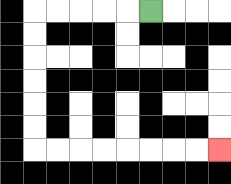{'start': '[6, 0]', 'end': '[9, 6]', 'path_directions': 'L,L,L,L,L,D,D,D,D,D,D,R,R,R,R,R,R,R,R', 'path_coordinates': '[[6, 0], [5, 0], [4, 0], [3, 0], [2, 0], [1, 0], [1, 1], [1, 2], [1, 3], [1, 4], [1, 5], [1, 6], [2, 6], [3, 6], [4, 6], [5, 6], [6, 6], [7, 6], [8, 6], [9, 6]]'}